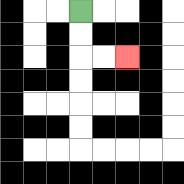{'start': '[3, 0]', 'end': '[5, 2]', 'path_directions': 'D,D,R,R', 'path_coordinates': '[[3, 0], [3, 1], [3, 2], [4, 2], [5, 2]]'}